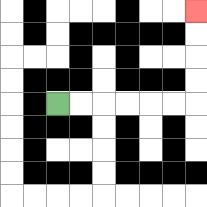{'start': '[2, 4]', 'end': '[8, 0]', 'path_directions': 'R,R,R,R,R,R,U,U,U,U', 'path_coordinates': '[[2, 4], [3, 4], [4, 4], [5, 4], [6, 4], [7, 4], [8, 4], [8, 3], [8, 2], [8, 1], [8, 0]]'}